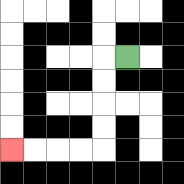{'start': '[5, 2]', 'end': '[0, 6]', 'path_directions': 'L,D,D,D,D,L,L,L,L', 'path_coordinates': '[[5, 2], [4, 2], [4, 3], [4, 4], [4, 5], [4, 6], [3, 6], [2, 6], [1, 6], [0, 6]]'}